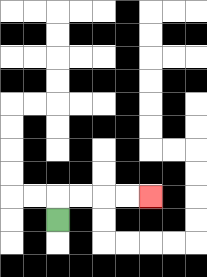{'start': '[2, 9]', 'end': '[6, 8]', 'path_directions': 'U,R,R,R,R', 'path_coordinates': '[[2, 9], [2, 8], [3, 8], [4, 8], [5, 8], [6, 8]]'}